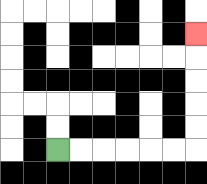{'start': '[2, 6]', 'end': '[8, 1]', 'path_directions': 'R,R,R,R,R,R,U,U,U,U,U', 'path_coordinates': '[[2, 6], [3, 6], [4, 6], [5, 6], [6, 6], [7, 6], [8, 6], [8, 5], [8, 4], [8, 3], [8, 2], [8, 1]]'}